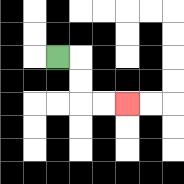{'start': '[2, 2]', 'end': '[5, 4]', 'path_directions': 'R,D,D,R,R', 'path_coordinates': '[[2, 2], [3, 2], [3, 3], [3, 4], [4, 4], [5, 4]]'}